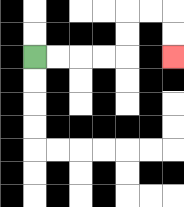{'start': '[1, 2]', 'end': '[7, 2]', 'path_directions': 'R,R,R,R,U,U,R,R,D,D', 'path_coordinates': '[[1, 2], [2, 2], [3, 2], [4, 2], [5, 2], [5, 1], [5, 0], [6, 0], [7, 0], [7, 1], [7, 2]]'}